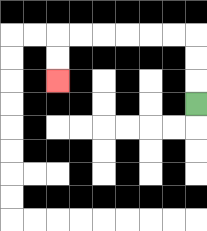{'start': '[8, 4]', 'end': '[2, 3]', 'path_directions': 'U,U,U,L,L,L,L,L,L,D,D', 'path_coordinates': '[[8, 4], [8, 3], [8, 2], [8, 1], [7, 1], [6, 1], [5, 1], [4, 1], [3, 1], [2, 1], [2, 2], [2, 3]]'}